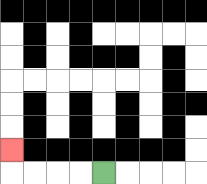{'start': '[4, 7]', 'end': '[0, 6]', 'path_directions': 'L,L,L,L,U', 'path_coordinates': '[[4, 7], [3, 7], [2, 7], [1, 7], [0, 7], [0, 6]]'}